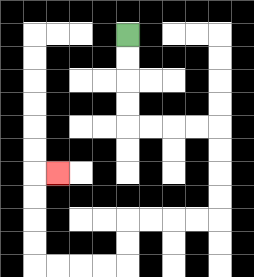{'start': '[5, 1]', 'end': '[2, 7]', 'path_directions': 'D,D,D,D,R,R,R,R,D,D,D,D,L,L,L,L,D,D,L,L,L,L,U,U,U,U,R', 'path_coordinates': '[[5, 1], [5, 2], [5, 3], [5, 4], [5, 5], [6, 5], [7, 5], [8, 5], [9, 5], [9, 6], [9, 7], [9, 8], [9, 9], [8, 9], [7, 9], [6, 9], [5, 9], [5, 10], [5, 11], [4, 11], [3, 11], [2, 11], [1, 11], [1, 10], [1, 9], [1, 8], [1, 7], [2, 7]]'}